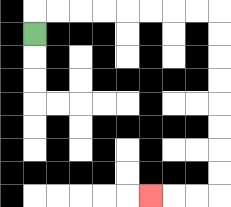{'start': '[1, 1]', 'end': '[6, 8]', 'path_directions': 'U,R,R,R,R,R,R,R,R,D,D,D,D,D,D,D,D,L,L,L', 'path_coordinates': '[[1, 1], [1, 0], [2, 0], [3, 0], [4, 0], [5, 0], [6, 0], [7, 0], [8, 0], [9, 0], [9, 1], [9, 2], [9, 3], [9, 4], [9, 5], [9, 6], [9, 7], [9, 8], [8, 8], [7, 8], [6, 8]]'}